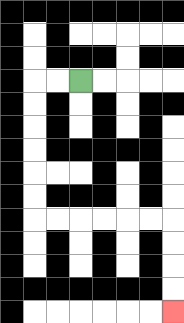{'start': '[3, 3]', 'end': '[7, 13]', 'path_directions': 'L,L,D,D,D,D,D,D,R,R,R,R,R,R,D,D,D,D', 'path_coordinates': '[[3, 3], [2, 3], [1, 3], [1, 4], [1, 5], [1, 6], [1, 7], [1, 8], [1, 9], [2, 9], [3, 9], [4, 9], [5, 9], [6, 9], [7, 9], [7, 10], [7, 11], [7, 12], [7, 13]]'}